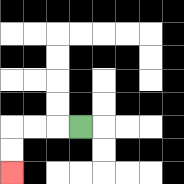{'start': '[3, 5]', 'end': '[0, 7]', 'path_directions': 'L,L,L,D,D', 'path_coordinates': '[[3, 5], [2, 5], [1, 5], [0, 5], [0, 6], [0, 7]]'}